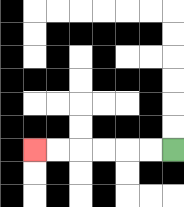{'start': '[7, 6]', 'end': '[1, 6]', 'path_directions': 'L,L,L,L,L,L', 'path_coordinates': '[[7, 6], [6, 6], [5, 6], [4, 6], [3, 6], [2, 6], [1, 6]]'}